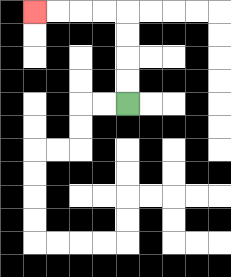{'start': '[5, 4]', 'end': '[1, 0]', 'path_directions': 'U,U,U,U,L,L,L,L', 'path_coordinates': '[[5, 4], [5, 3], [5, 2], [5, 1], [5, 0], [4, 0], [3, 0], [2, 0], [1, 0]]'}